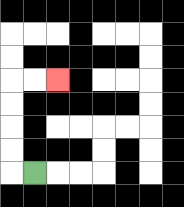{'start': '[1, 7]', 'end': '[2, 3]', 'path_directions': 'L,U,U,U,U,R,R', 'path_coordinates': '[[1, 7], [0, 7], [0, 6], [0, 5], [0, 4], [0, 3], [1, 3], [2, 3]]'}